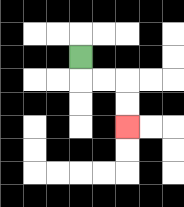{'start': '[3, 2]', 'end': '[5, 5]', 'path_directions': 'D,R,R,D,D', 'path_coordinates': '[[3, 2], [3, 3], [4, 3], [5, 3], [5, 4], [5, 5]]'}